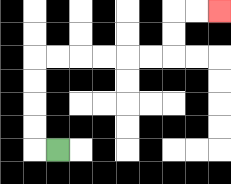{'start': '[2, 6]', 'end': '[9, 0]', 'path_directions': 'L,U,U,U,U,R,R,R,R,R,R,U,U,R,R', 'path_coordinates': '[[2, 6], [1, 6], [1, 5], [1, 4], [1, 3], [1, 2], [2, 2], [3, 2], [4, 2], [5, 2], [6, 2], [7, 2], [7, 1], [7, 0], [8, 0], [9, 0]]'}